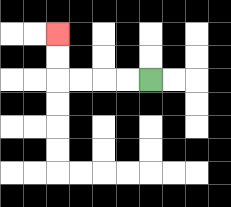{'start': '[6, 3]', 'end': '[2, 1]', 'path_directions': 'L,L,L,L,U,U', 'path_coordinates': '[[6, 3], [5, 3], [4, 3], [3, 3], [2, 3], [2, 2], [2, 1]]'}